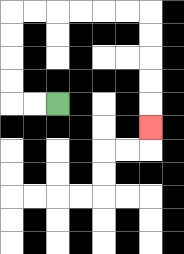{'start': '[2, 4]', 'end': '[6, 5]', 'path_directions': 'L,L,U,U,U,U,R,R,R,R,R,R,D,D,D,D,D', 'path_coordinates': '[[2, 4], [1, 4], [0, 4], [0, 3], [0, 2], [0, 1], [0, 0], [1, 0], [2, 0], [3, 0], [4, 0], [5, 0], [6, 0], [6, 1], [6, 2], [6, 3], [6, 4], [6, 5]]'}